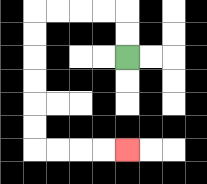{'start': '[5, 2]', 'end': '[5, 6]', 'path_directions': 'U,U,L,L,L,L,D,D,D,D,D,D,R,R,R,R', 'path_coordinates': '[[5, 2], [5, 1], [5, 0], [4, 0], [3, 0], [2, 0], [1, 0], [1, 1], [1, 2], [1, 3], [1, 4], [1, 5], [1, 6], [2, 6], [3, 6], [4, 6], [5, 6]]'}